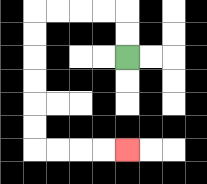{'start': '[5, 2]', 'end': '[5, 6]', 'path_directions': 'U,U,L,L,L,L,D,D,D,D,D,D,R,R,R,R', 'path_coordinates': '[[5, 2], [5, 1], [5, 0], [4, 0], [3, 0], [2, 0], [1, 0], [1, 1], [1, 2], [1, 3], [1, 4], [1, 5], [1, 6], [2, 6], [3, 6], [4, 6], [5, 6]]'}